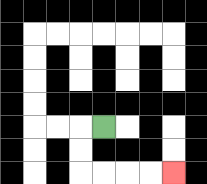{'start': '[4, 5]', 'end': '[7, 7]', 'path_directions': 'L,D,D,R,R,R,R', 'path_coordinates': '[[4, 5], [3, 5], [3, 6], [3, 7], [4, 7], [5, 7], [6, 7], [7, 7]]'}